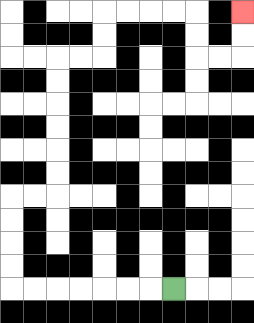{'start': '[7, 12]', 'end': '[10, 0]', 'path_directions': 'L,L,L,L,L,L,L,U,U,U,U,R,R,U,U,U,U,U,U,R,R,U,U,R,R,R,R,D,D,R,R,U,U', 'path_coordinates': '[[7, 12], [6, 12], [5, 12], [4, 12], [3, 12], [2, 12], [1, 12], [0, 12], [0, 11], [0, 10], [0, 9], [0, 8], [1, 8], [2, 8], [2, 7], [2, 6], [2, 5], [2, 4], [2, 3], [2, 2], [3, 2], [4, 2], [4, 1], [4, 0], [5, 0], [6, 0], [7, 0], [8, 0], [8, 1], [8, 2], [9, 2], [10, 2], [10, 1], [10, 0]]'}